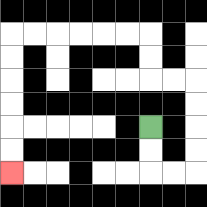{'start': '[6, 5]', 'end': '[0, 7]', 'path_directions': 'D,D,R,R,U,U,U,U,L,L,U,U,L,L,L,L,L,L,D,D,D,D,D,D', 'path_coordinates': '[[6, 5], [6, 6], [6, 7], [7, 7], [8, 7], [8, 6], [8, 5], [8, 4], [8, 3], [7, 3], [6, 3], [6, 2], [6, 1], [5, 1], [4, 1], [3, 1], [2, 1], [1, 1], [0, 1], [0, 2], [0, 3], [0, 4], [0, 5], [0, 6], [0, 7]]'}